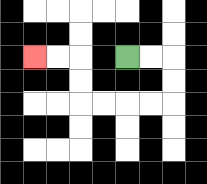{'start': '[5, 2]', 'end': '[1, 2]', 'path_directions': 'R,R,D,D,L,L,L,L,U,U,L,L', 'path_coordinates': '[[5, 2], [6, 2], [7, 2], [7, 3], [7, 4], [6, 4], [5, 4], [4, 4], [3, 4], [3, 3], [3, 2], [2, 2], [1, 2]]'}